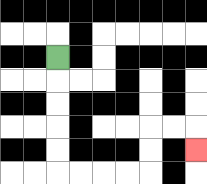{'start': '[2, 2]', 'end': '[8, 6]', 'path_directions': 'D,D,D,D,D,R,R,R,R,U,U,R,R,D', 'path_coordinates': '[[2, 2], [2, 3], [2, 4], [2, 5], [2, 6], [2, 7], [3, 7], [4, 7], [5, 7], [6, 7], [6, 6], [6, 5], [7, 5], [8, 5], [8, 6]]'}